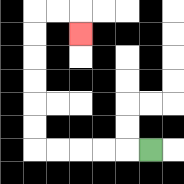{'start': '[6, 6]', 'end': '[3, 1]', 'path_directions': 'L,L,L,L,L,U,U,U,U,U,U,R,R,D', 'path_coordinates': '[[6, 6], [5, 6], [4, 6], [3, 6], [2, 6], [1, 6], [1, 5], [1, 4], [1, 3], [1, 2], [1, 1], [1, 0], [2, 0], [3, 0], [3, 1]]'}